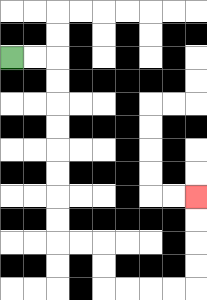{'start': '[0, 2]', 'end': '[8, 8]', 'path_directions': 'R,R,D,D,D,D,D,D,D,D,R,R,D,D,R,R,R,R,U,U,U,U', 'path_coordinates': '[[0, 2], [1, 2], [2, 2], [2, 3], [2, 4], [2, 5], [2, 6], [2, 7], [2, 8], [2, 9], [2, 10], [3, 10], [4, 10], [4, 11], [4, 12], [5, 12], [6, 12], [7, 12], [8, 12], [8, 11], [8, 10], [8, 9], [8, 8]]'}